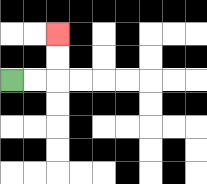{'start': '[0, 3]', 'end': '[2, 1]', 'path_directions': 'R,R,U,U', 'path_coordinates': '[[0, 3], [1, 3], [2, 3], [2, 2], [2, 1]]'}